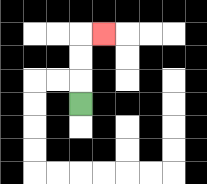{'start': '[3, 4]', 'end': '[4, 1]', 'path_directions': 'U,U,U,R', 'path_coordinates': '[[3, 4], [3, 3], [3, 2], [3, 1], [4, 1]]'}